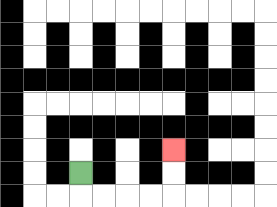{'start': '[3, 7]', 'end': '[7, 6]', 'path_directions': 'D,R,R,R,R,U,U', 'path_coordinates': '[[3, 7], [3, 8], [4, 8], [5, 8], [6, 8], [7, 8], [7, 7], [7, 6]]'}